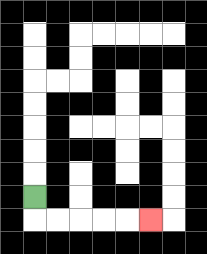{'start': '[1, 8]', 'end': '[6, 9]', 'path_directions': 'D,R,R,R,R,R', 'path_coordinates': '[[1, 8], [1, 9], [2, 9], [3, 9], [4, 9], [5, 9], [6, 9]]'}